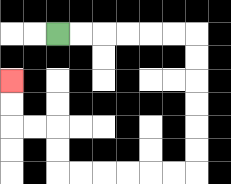{'start': '[2, 1]', 'end': '[0, 3]', 'path_directions': 'R,R,R,R,R,R,D,D,D,D,D,D,L,L,L,L,L,L,U,U,L,L,U,U', 'path_coordinates': '[[2, 1], [3, 1], [4, 1], [5, 1], [6, 1], [7, 1], [8, 1], [8, 2], [8, 3], [8, 4], [8, 5], [8, 6], [8, 7], [7, 7], [6, 7], [5, 7], [4, 7], [3, 7], [2, 7], [2, 6], [2, 5], [1, 5], [0, 5], [0, 4], [0, 3]]'}